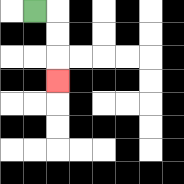{'start': '[1, 0]', 'end': '[2, 3]', 'path_directions': 'R,D,D,D', 'path_coordinates': '[[1, 0], [2, 0], [2, 1], [2, 2], [2, 3]]'}